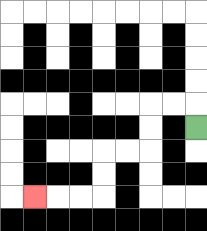{'start': '[8, 5]', 'end': '[1, 8]', 'path_directions': 'U,L,L,D,D,L,L,D,D,L,L,L', 'path_coordinates': '[[8, 5], [8, 4], [7, 4], [6, 4], [6, 5], [6, 6], [5, 6], [4, 6], [4, 7], [4, 8], [3, 8], [2, 8], [1, 8]]'}